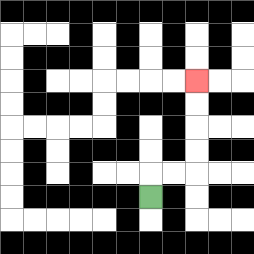{'start': '[6, 8]', 'end': '[8, 3]', 'path_directions': 'U,R,R,U,U,U,U', 'path_coordinates': '[[6, 8], [6, 7], [7, 7], [8, 7], [8, 6], [8, 5], [8, 4], [8, 3]]'}